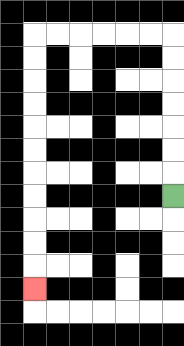{'start': '[7, 8]', 'end': '[1, 12]', 'path_directions': 'U,U,U,U,U,U,U,L,L,L,L,L,L,D,D,D,D,D,D,D,D,D,D,D', 'path_coordinates': '[[7, 8], [7, 7], [7, 6], [7, 5], [7, 4], [7, 3], [7, 2], [7, 1], [6, 1], [5, 1], [4, 1], [3, 1], [2, 1], [1, 1], [1, 2], [1, 3], [1, 4], [1, 5], [1, 6], [1, 7], [1, 8], [1, 9], [1, 10], [1, 11], [1, 12]]'}